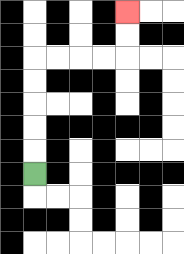{'start': '[1, 7]', 'end': '[5, 0]', 'path_directions': 'U,U,U,U,U,R,R,R,R,U,U', 'path_coordinates': '[[1, 7], [1, 6], [1, 5], [1, 4], [1, 3], [1, 2], [2, 2], [3, 2], [4, 2], [5, 2], [5, 1], [5, 0]]'}